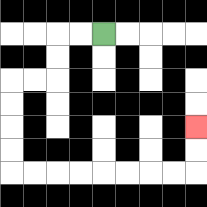{'start': '[4, 1]', 'end': '[8, 5]', 'path_directions': 'L,L,D,D,L,L,D,D,D,D,R,R,R,R,R,R,R,R,U,U', 'path_coordinates': '[[4, 1], [3, 1], [2, 1], [2, 2], [2, 3], [1, 3], [0, 3], [0, 4], [0, 5], [0, 6], [0, 7], [1, 7], [2, 7], [3, 7], [4, 7], [5, 7], [6, 7], [7, 7], [8, 7], [8, 6], [8, 5]]'}